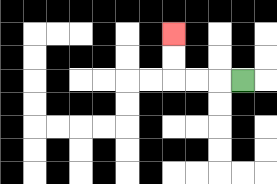{'start': '[10, 3]', 'end': '[7, 1]', 'path_directions': 'L,L,L,U,U', 'path_coordinates': '[[10, 3], [9, 3], [8, 3], [7, 3], [7, 2], [7, 1]]'}